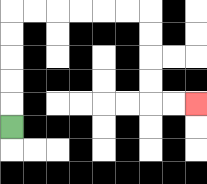{'start': '[0, 5]', 'end': '[8, 4]', 'path_directions': 'U,U,U,U,U,R,R,R,R,R,R,D,D,D,D,R,R', 'path_coordinates': '[[0, 5], [0, 4], [0, 3], [0, 2], [0, 1], [0, 0], [1, 0], [2, 0], [3, 0], [4, 0], [5, 0], [6, 0], [6, 1], [6, 2], [6, 3], [6, 4], [7, 4], [8, 4]]'}